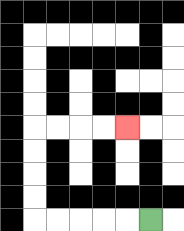{'start': '[6, 9]', 'end': '[5, 5]', 'path_directions': 'L,L,L,L,L,U,U,U,U,R,R,R,R', 'path_coordinates': '[[6, 9], [5, 9], [4, 9], [3, 9], [2, 9], [1, 9], [1, 8], [1, 7], [1, 6], [1, 5], [2, 5], [3, 5], [4, 5], [5, 5]]'}